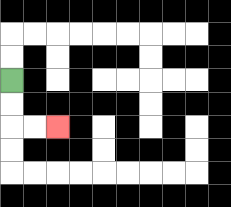{'start': '[0, 3]', 'end': '[2, 5]', 'path_directions': 'D,D,R,R', 'path_coordinates': '[[0, 3], [0, 4], [0, 5], [1, 5], [2, 5]]'}